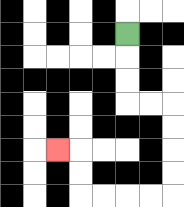{'start': '[5, 1]', 'end': '[2, 6]', 'path_directions': 'D,D,D,R,R,D,D,D,D,L,L,L,L,U,U,L', 'path_coordinates': '[[5, 1], [5, 2], [5, 3], [5, 4], [6, 4], [7, 4], [7, 5], [7, 6], [7, 7], [7, 8], [6, 8], [5, 8], [4, 8], [3, 8], [3, 7], [3, 6], [2, 6]]'}